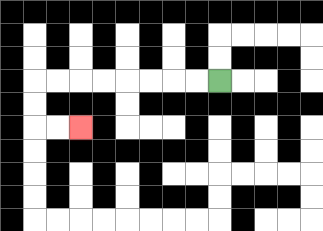{'start': '[9, 3]', 'end': '[3, 5]', 'path_directions': 'L,L,L,L,L,L,L,L,D,D,R,R', 'path_coordinates': '[[9, 3], [8, 3], [7, 3], [6, 3], [5, 3], [4, 3], [3, 3], [2, 3], [1, 3], [1, 4], [1, 5], [2, 5], [3, 5]]'}